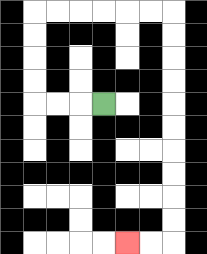{'start': '[4, 4]', 'end': '[5, 10]', 'path_directions': 'L,L,L,U,U,U,U,R,R,R,R,R,R,D,D,D,D,D,D,D,D,D,D,L,L', 'path_coordinates': '[[4, 4], [3, 4], [2, 4], [1, 4], [1, 3], [1, 2], [1, 1], [1, 0], [2, 0], [3, 0], [4, 0], [5, 0], [6, 0], [7, 0], [7, 1], [7, 2], [7, 3], [7, 4], [7, 5], [7, 6], [7, 7], [7, 8], [7, 9], [7, 10], [6, 10], [5, 10]]'}